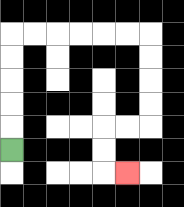{'start': '[0, 6]', 'end': '[5, 7]', 'path_directions': 'U,U,U,U,U,R,R,R,R,R,R,D,D,D,D,L,L,D,D,R', 'path_coordinates': '[[0, 6], [0, 5], [0, 4], [0, 3], [0, 2], [0, 1], [1, 1], [2, 1], [3, 1], [4, 1], [5, 1], [6, 1], [6, 2], [6, 3], [6, 4], [6, 5], [5, 5], [4, 5], [4, 6], [4, 7], [5, 7]]'}